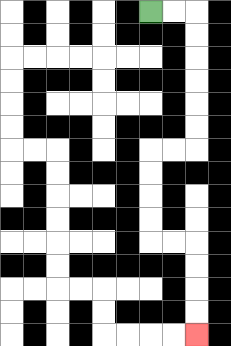{'start': '[6, 0]', 'end': '[8, 14]', 'path_directions': 'R,R,D,D,D,D,D,D,L,L,D,D,D,D,R,R,D,D,D,D', 'path_coordinates': '[[6, 0], [7, 0], [8, 0], [8, 1], [8, 2], [8, 3], [8, 4], [8, 5], [8, 6], [7, 6], [6, 6], [6, 7], [6, 8], [6, 9], [6, 10], [7, 10], [8, 10], [8, 11], [8, 12], [8, 13], [8, 14]]'}